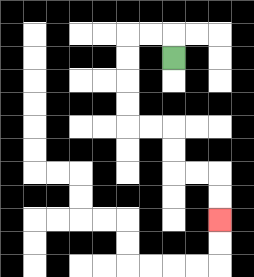{'start': '[7, 2]', 'end': '[9, 9]', 'path_directions': 'U,L,L,D,D,D,D,R,R,D,D,R,R,D,D', 'path_coordinates': '[[7, 2], [7, 1], [6, 1], [5, 1], [5, 2], [5, 3], [5, 4], [5, 5], [6, 5], [7, 5], [7, 6], [7, 7], [8, 7], [9, 7], [9, 8], [9, 9]]'}